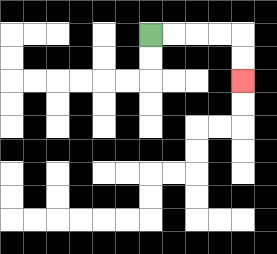{'start': '[6, 1]', 'end': '[10, 3]', 'path_directions': 'R,R,R,R,D,D', 'path_coordinates': '[[6, 1], [7, 1], [8, 1], [9, 1], [10, 1], [10, 2], [10, 3]]'}